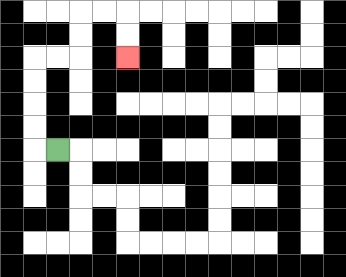{'start': '[2, 6]', 'end': '[5, 2]', 'path_directions': 'L,U,U,U,U,R,R,U,U,R,R,D,D', 'path_coordinates': '[[2, 6], [1, 6], [1, 5], [1, 4], [1, 3], [1, 2], [2, 2], [3, 2], [3, 1], [3, 0], [4, 0], [5, 0], [5, 1], [5, 2]]'}